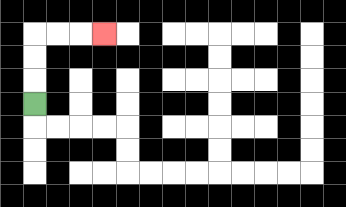{'start': '[1, 4]', 'end': '[4, 1]', 'path_directions': 'U,U,U,R,R,R', 'path_coordinates': '[[1, 4], [1, 3], [1, 2], [1, 1], [2, 1], [3, 1], [4, 1]]'}